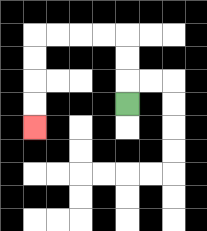{'start': '[5, 4]', 'end': '[1, 5]', 'path_directions': 'U,U,U,L,L,L,L,D,D,D,D', 'path_coordinates': '[[5, 4], [5, 3], [5, 2], [5, 1], [4, 1], [3, 1], [2, 1], [1, 1], [1, 2], [1, 3], [1, 4], [1, 5]]'}